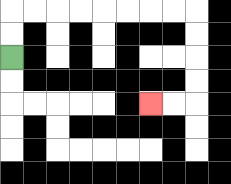{'start': '[0, 2]', 'end': '[6, 4]', 'path_directions': 'U,U,R,R,R,R,R,R,R,R,D,D,D,D,L,L', 'path_coordinates': '[[0, 2], [0, 1], [0, 0], [1, 0], [2, 0], [3, 0], [4, 0], [5, 0], [6, 0], [7, 0], [8, 0], [8, 1], [8, 2], [8, 3], [8, 4], [7, 4], [6, 4]]'}